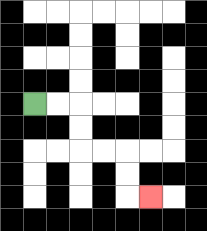{'start': '[1, 4]', 'end': '[6, 8]', 'path_directions': 'R,R,D,D,R,R,D,D,R', 'path_coordinates': '[[1, 4], [2, 4], [3, 4], [3, 5], [3, 6], [4, 6], [5, 6], [5, 7], [5, 8], [6, 8]]'}